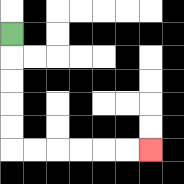{'start': '[0, 1]', 'end': '[6, 6]', 'path_directions': 'D,D,D,D,D,R,R,R,R,R,R', 'path_coordinates': '[[0, 1], [0, 2], [0, 3], [0, 4], [0, 5], [0, 6], [1, 6], [2, 6], [3, 6], [4, 6], [5, 6], [6, 6]]'}